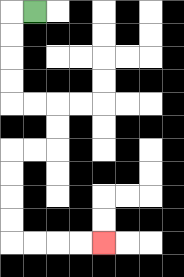{'start': '[1, 0]', 'end': '[4, 10]', 'path_directions': 'L,D,D,D,D,R,R,D,D,L,L,D,D,D,D,R,R,R,R', 'path_coordinates': '[[1, 0], [0, 0], [0, 1], [0, 2], [0, 3], [0, 4], [1, 4], [2, 4], [2, 5], [2, 6], [1, 6], [0, 6], [0, 7], [0, 8], [0, 9], [0, 10], [1, 10], [2, 10], [3, 10], [4, 10]]'}